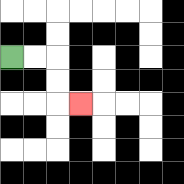{'start': '[0, 2]', 'end': '[3, 4]', 'path_directions': 'R,R,D,D,R', 'path_coordinates': '[[0, 2], [1, 2], [2, 2], [2, 3], [2, 4], [3, 4]]'}